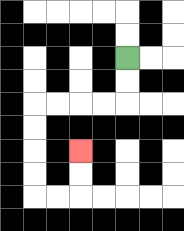{'start': '[5, 2]', 'end': '[3, 6]', 'path_directions': 'D,D,L,L,L,L,D,D,D,D,R,R,U,U', 'path_coordinates': '[[5, 2], [5, 3], [5, 4], [4, 4], [3, 4], [2, 4], [1, 4], [1, 5], [1, 6], [1, 7], [1, 8], [2, 8], [3, 8], [3, 7], [3, 6]]'}